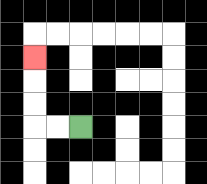{'start': '[3, 5]', 'end': '[1, 2]', 'path_directions': 'L,L,U,U,U', 'path_coordinates': '[[3, 5], [2, 5], [1, 5], [1, 4], [1, 3], [1, 2]]'}